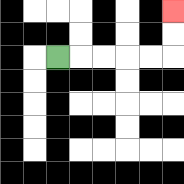{'start': '[2, 2]', 'end': '[7, 0]', 'path_directions': 'R,R,R,R,R,U,U', 'path_coordinates': '[[2, 2], [3, 2], [4, 2], [5, 2], [6, 2], [7, 2], [7, 1], [7, 0]]'}